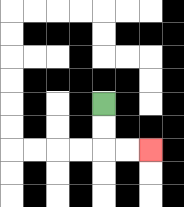{'start': '[4, 4]', 'end': '[6, 6]', 'path_directions': 'D,D,R,R', 'path_coordinates': '[[4, 4], [4, 5], [4, 6], [5, 6], [6, 6]]'}